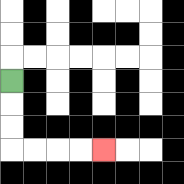{'start': '[0, 3]', 'end': '[4, 6]', 'path_directions': 'D,D,D,R,R,R,R', 'path_coordinates': '[[0, 3], [0, 4], [0, 5], [0, 6], [1, 6], [2, 6], [3, 6], [4, 6]]'}